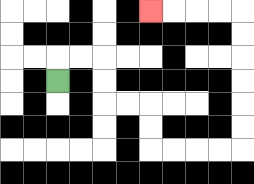{'start': '[2, 3]', 'end': '[6, 0]', 'path_directions': 'U,R,R,D,D,R,R,D,D,R,R,R,R,U,U,U,U,U,U,L,L,L,L', 'path_coordinates': '[[2, 3], [2, 2], [3, 2], [4, 2], [4, 3], [4, 4], [5, 4], [6, 4], [6, 5], [6, 6], [7, 6], [8, 6], [9, 6], [10, 6], [10, 5], [10, 4], [10, 3], [10, 2], [10, 1], [10, 0], [9, 0], [8, 0], [7, 0], [6, 0]]'}